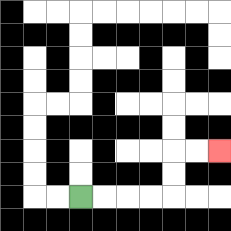{'start': '[3, 8]', 'end': '[9, 6]', 'path_directions': 'R,R,R,R,U,U,R,R', 'path_coordinates': '[[3, 8], [4, 8], [5, 8], [6, 8], [7, 8], [7, 7], [7, 6], [8, 6], [9, 6]]'}